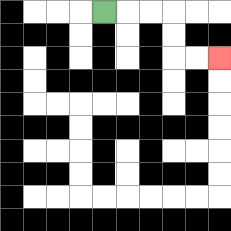{'start': '[4, 0]', 'end': '[9, 2]', 'path_directions': 'R,R,R,D,D,R,R', 'path_coordinates': '[[4, 0], [5, 0], [6, 0], [7, 0], [7, 1], [7, 2], [8, 2], [9, 2]]'}